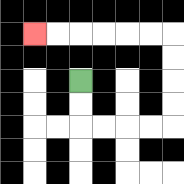{'start': '[3, 3]', 'end': '[1, 1]', 'path_directions': 'D,D,R,R,R,R,U,U,U,U,L,L,L,L,L,L', 'path_coordinates': '[[3, 3], [3, 4], [3, 5], [4, 5], [5, 5], [6, 5], [7, 5], [7, 4], [7, 3], [7, 2], [7, 1], [6, 1], [5, 1], [4, 1], [3, 1], [2, 1], [1, 1]]'}